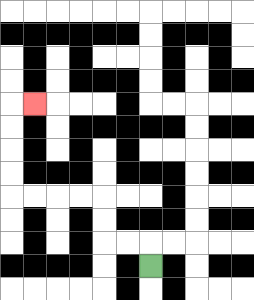{'start': '[6, 11]', 'end': '[1, 4]', 'path_directions': 'U,L,L,U,U,L,L,L,L,U,U,U,U,R', 'path_coordinates': '[[6, 11], [6, 10], [5, 10], [4, 10], [4, 9], [4, 8], [3, 8], [2, 8], [1, 8], [0, 8], [0, 7], [0, 6], [0, 5], [0, 4], [1, 4]]'}